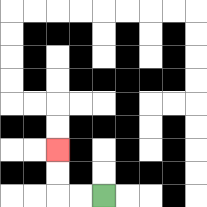{'start': '[4, 8]', 'end': '[2, 6]', 'path_directions': 'L,L,U,U', 'path_coordinates': '[[4, 8], [3, 8], [2, 8], [2, 7], [2, 6]]'}